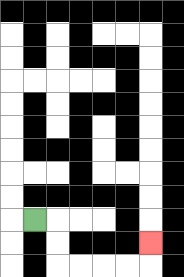{'start': '[1, 9]', 'end': '[6, 10]', 'path_directions': 'R,D,D,R,R,R,R,U', 'path_coordinates': '[[1, 9], [2, 9], [2, 10], [2, 11], [3, 11], [4, 11], [5, 11], [6, 11], [6, 10]]'}